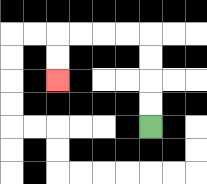{'start': '[6, 5]', 'end': '[2, 3]', 'path_directions': 'U,U,U,U,L,L,L,L,D,D', 'path_coordinates': '[[6, 5], [6, 4], [6, 3], [6, 2], [6, 1], [5, 1], [4, 1], [3, 1], [2, 1], [2, 2], [2, 3]]'}